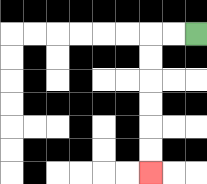{'start': '[8, 1]', 'end': '[6, 7]', 'path_directions': 'L,L,D,D,D,D,D,D', 'path_coordinates': '[[8, 1], [7, 1], [6, 1], [6, 2], [6, 3], [6, 4], [6, 5], [6, 6], [6, 7]]'}